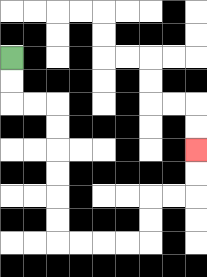{'start': '[0, 2]', 'end': '[8, 6]', 'path_directions': 'D,D,R,R,D,D,D,D,D,D,R,R,R,R,U,U,R,R,U,U', 'path_coordinates': '[[0, 2], [0, 3], [0, 4], [1, 4], [2, 4], [2, 5], [2, 6], [2, 7], [2, 8], [2, 9], [2, 10], [3, 10], [4, 10], [5, 10], [6, 10], [6, 9], [6, 8], [7, 8], [8, 8], [8, 7], [8, 6]]'}